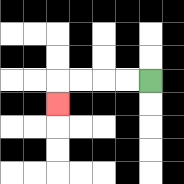{'start': '[6, 3]', 'end': '[2, 4]', 'path_directions': 'L,L,L,L,D', 'path_coordinates': '[[6, 3], [5, 3], [4, 3], [3, 3], [2, 3], [2, 4]]'}